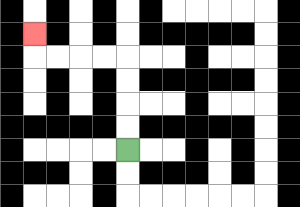{'start': '[5, 6]', 'end': '[1, 1]', 'path_directions': 'U,U,U,U,L,L,L,L,U', 'path_coordinates': '[[5, 6], [5, 5], [5, 4], [5, 3], [5, 2], [4, 2], [3, 2], [2, 2], [1, 2], [1, 1]]'}